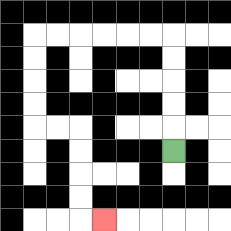{'start': '[7, 6]', 'end': '[4, 9]', 'path_directions': 'U,U,U,U,U,L,L,L,L,L,L,D,D,D,D,R,R,D,D,D,D,R', 'path_coordinates': '[[7, 6], [7, 5], [7, 4], [7, 3], [7, 2], [7, 1], [6, 1], [5, 1], [4, 1], [3, 1], [2, 1], [1, 1], [1, 2], [1, 3], [1, 4], [1, 5], [2, 5], [3, 5], [3, 6], [3, 7], [3, 8], [3, 9], [4, 9]]'}